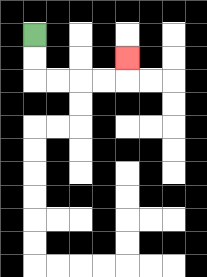{'start': '[1, 1]', 'end': '[5, 2]', 'path_directions': 'D,D,R,R,R,R,U', 'path_coordinates': '[[1, 1], [1, 2], [1, 3], [2, 3], [3, 3], [4, 3], [5, 3], [5, 2]]'}